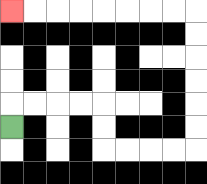{'start': '[0, 5]', 'end': '[0, 0]', 'path_directions': 'U,R,R,R,R,D,D,R,R,R,R,U,U,U,U,U,U,L,L,L,L,L,L,L,L', 'path_coordinates': '[[0, 5], [0, 4], [1, 4], [2, 4], [3, 4], [4, 4], [4, 5], [4, 6], [5, 6], [6, 6], [7, 6], [8, 6], [8, 5], [8, 4], [8, 3], [8, 2], [8, 1], [8, 0], [7, 0], [6, 0], [5, 0], [4, 0], [3, 0], [2, 0], [1, 0], [0, 0]]'}